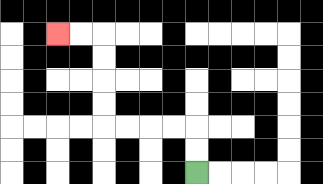{'start': '[8, 7]', 'end': '[2, 1]', 'path_directions': 'U,U,L,L,L,L,U,U,U,U,L,L', 'path_coordinates': '[[8, 7], [8, 6], [8, 5], [7, 5], [6, 5], [5, 5], [4, 5], [4, 4], [4, 3], [4, 2], [4, 1], [3, 1], [2, 1]]'}